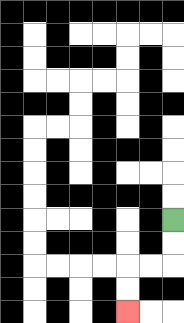{'start': '[7, 9]', 'end': '[5, 13]', 'path_directions': 'D,D,L,L,D,D', 'path_coordinates': '[[7, 9], [7, 10], [7, 11], [6, 11], [5, 11], [5, 12], [5, 13]]'}